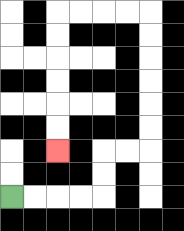{'start': '[0, 8]', 'end': '[2, 6]', 'path_directions': 'R,R,R,R,U,U,R,R,U,U,U,U,U,U,L,L,L,L,D,D,D,D,D,D', 'path_coordinates': '[[0, 8], [1, 8], [2, 8], [3, 8], [4, 8], [4, 7], [4, 6], [5, 6], [6, 6], [6, 5], [6, 4], [6, 3], [6, 2], [6, 1], [6, 0], [5, 0], [4, 0], [3, 0], [2, 0], [2, 1], [2, 2], [2, 3], [2, 4], [2, 5], [2, 6]]'}